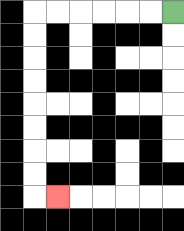{'start': '[7, 0]', 'end': '[2, 8]', 'path_directions': 'L,L,L,L,L,L,D,D,D,D,D,D,D,D,R', 'path_coordinates': '[[7, 0], [6, 0], [5, 0], [4, 0], [3, 0], [2, 0], [1, 0], [1, 1], [1, 2], [1, 3], [1, 4], [1, 5], [1, 6], [1, 7], [1, 8], [2, 8]]'}